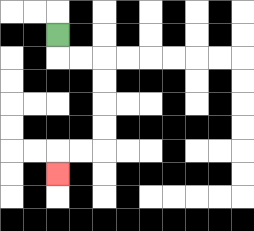{'start': '[2, 1]', 'end': '[2, 7]', 'path_directions': 'D,R,R,D,D,D,D,L,L,D', 'path_coordinates': '[[2, 1], [2, 2], [3, 2], [4, 2], [4, 3], [4, 4], [4, 5], [4, 6], [3, 6], [2, 6], [2, 7]]'}